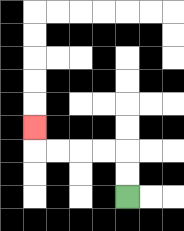{'start': '[5, 8]', 'end': '[1, 5]', 'path_directions': 'U,U,L,L,L,L,U', 'path_coordinates': '[[5, 8], [5, 7], [5, 6], [4, 6], [3, 6], [2, 6], [1, 6], [1, 5]]'}